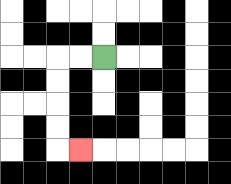{'start': '[4, 2]', 'end': '[3, 6]', 'path_directions': 'L,L,D,D,D,D,R', 'path_coordinates': '[[4, 2], [3, 2], [2, 2], [2, 3], [2, 4], [2, 5], [2, 6], [3, 6]]'}